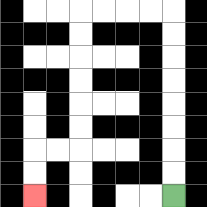{'start': '[7, 8]', 'end': '[1, 8]', 'path_directions': 'U,U,U,U,U,U,U,U,L,L,L,L,D,D,D,D,D,D,L,L,D,D', 'path_coordinates': '[[7, 8], [7, 7], [7, 6], [7, 5], [7, 4], [7, 3], [7, 2], [7, 1], [7, 0], [6, 0], [5, 0], [4, 0], [3, 0], [3, 1], [3, 2], [3, 3], [3, 4], [3, 5], [3, 6], [2, 6], [1, 6], [1, 7], [1, 8]]'}